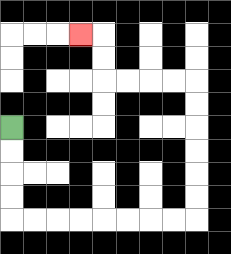{'start': '[0, 5]', 'end': '[3, 1]', 'path_directions': 'D,D,D,D,R,R,R,R,R,R,R,R,U,U,U,U,U,U,L,L,L,L,U,U,L', 'path_coordinates': '[[0, 5], [0, 6], [0, 7], [0, 8], [0, 9], [1, 9], [2, 9], [3, 9], [4, 9], [5, 9], [6, 9], [7, 9], [8, 9], [8, 8], [8, 7], [8, 6], [8, 5], [8, 4], [8, 3], [7, 3], [6, 3], [5, 3], [4, 3], [4, 2], [4, 1], [3, 1]]'}